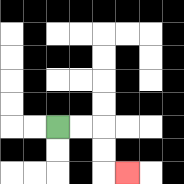{'start': '[2, 5]', 'end': '[5, 7]', 'path_directions': 'R,R,D,D,R', 'path_coordinates': '[[2, 5], [3, 5], [4, 5], [4, 6], [4, 7], [5, 7]]'}